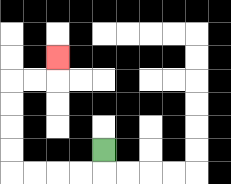{'start': '[4, 6]', 'end': '[2, 2]', 'path_directions': 'D,L,L,L,L,U,U,U,U,R,R,U', 'path_coordinates': '[[4, 6], [4, 7], [3, 7], [2, 7], [1, 7], [0, 7], [0, 6], [0, 5], [0, 4], [0, 3], [1, 3], [2, 3], [2, 2]]'}